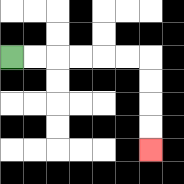{'start': '[0, 2]', 'end': '[6, 6]', 'path_directions': 'R,R,R,R,R,R,D,D,D,D', 'path_coordinates': '[[0, 2], [1, 2], [2, 2], [3, 2], [4, 2], [5, 2], [6, 2], [6, 3], [6, 4], [6, 5], [6, 6]]'}